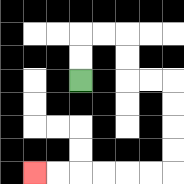{'start': '[3, 3]', 'end': '[1, 7]', 'path_directions': 'U,U,R,R,D,D,R,R,D,D,D,D,L,L,L,L,L,L', 'path_coordinates': '[[3, 3], [3, 2], [3, 1], [4, 1], [5, 1], [5, 2], [5, 3], [6, 3], [7, 3], [7, 4], [7, 5], [7, 6], [7, 7], [6, 7], [5, 7], [4, 7], [3, 7], [2, 7], [1, 7]]'}